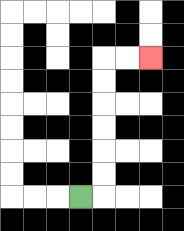{'start': '[3, 8]', 'end': '[6, 2]', 'path_directions': 'R,U,U,U,U,U,U,R,R', 'path_coordinates': '[[3, 8], [4, 8], [4, 7], [4, 6], [4, 5], [4, 4], [4, 3], [4, 2], [5, 2], [6, 2]]'}